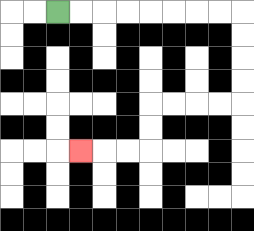{'start': '[2, 0]', 'end': '[3, 6]', 'path_directions': 'R,R,R,R,R,R,R,R,D,D,D,D,L,L,L,L,D,D,L,L,L', 'path_coordinates': '[[2, 0], [3, 0], [4, 0], [5, 0], [6, 0], [7, 0], [8, 0], [9, 0], [10, 0], [10, 1], [10, 2], [10, 3], [10, 4], [9, 4], [8, 4], [7, 4], [6, 4], [6, 5], [6, 6], [5, 6], [4, 6], [3, 6]]'}